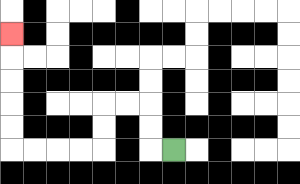{'start': '[7, 6]', 'end': '[0, 1]', 'path_directions': 'L,U,U,L,L,D,D,L,L,L,L,U,U,U,U,U', 'path_coordinates': '[[7, 6], [6, 6], [6, 5], [6, 4], [5, 4], [4, 4], [4, 5], [4, 6], [3, 6], [2, 6], [1, 6], [0, 6], [0, 5], [0, 4], [0, 3], [0, 2], [0, 1]]'}